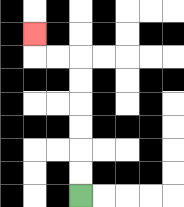{'start': '[3, 8]', 'end': '[1, 1]', 'path_directions': 'U,U,U,U,U,U,L,L,U', 'path_coordinates': '[[3, 8], [3, 7], [3, 6], [3, 5], [3, 4], [3, 3], [3, 2], [2, 2], [1, 2], [1, 1]]'}